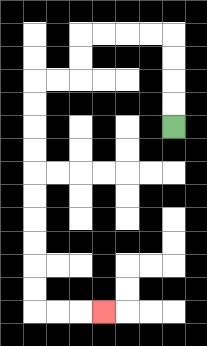{'start': '[7, 5]', 'end': '[4, 13]', 'path_directions': 'U,U,U,U,L,L,L,L,D,D,L,L,D,D,D,D,D,D,D,D,D,D,R,R,R', 'path_coordinates': '[[7, 5], [7, 4], [7, 3], [7, 2], [7, 1], [6, 1], [5, 1], [4, 1], [3, 1], [3, 2], [3, 3], [2, 3], [1, 3], [1, 4], [1, 5], [1, 6], [1, 7], [1, 8], [1, 9], [1, 10], [1, 11], [1, 12], [1, 13], [2, 13], [3, 13], [4, 13]]'}